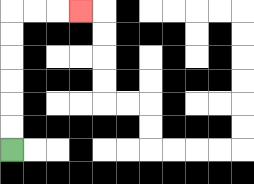{'start': '[0, 6]', 'end': '[3, 0]', 'path_directions': 'U,U,U,U,U,U,R,R,R', 'path_coordinates': '[[0, 6], [0, 5], [0, 4], [0, 3], [0, 2], [0, 1], [0, 0], [1, 0], [2, 0], [3, 0]]'}